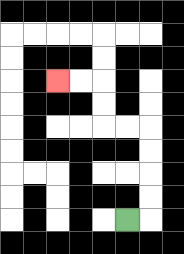{'start': '[5, 9]', 'end': '[2, 3]', 'path_directions': 'R,U,U,U,U,L,L,U,U,L,L', 'path_coordinates': '[[5, 9], [6, 9], [6, 8], [6, 7], [6, 6], [6, 5], [5, 5], [4, 5], [4, 4], [4, 3], [3, 3], [2, 3]]'}